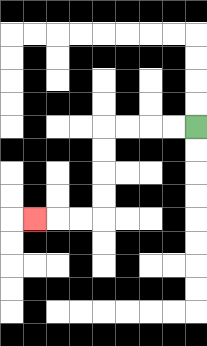{'start': '[8, 5]', 'end': '[1, 9]', 'path_directions': 'L,L,L,L,D,D,D,D,L,L,L', 'path_coordinates': '[[8, 5], [7, 5], [6, 5], [5, 5], [4, 5], [4, 6], [4, 7], [4, 8], [4, 9], [3, 9], [2, 9], [1, 9]]'}